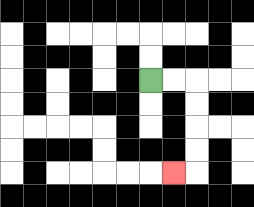{'start': '[6, 3]', 'end': '[7, 7]', 'path_directions': 'R,R,D,D,D,D,L', 'path_coordinates': '[[6, 3], [7, 3], [8, 3], [8, 4], [8, 5], [8, 6], [8, 7], [7, 7]]'}